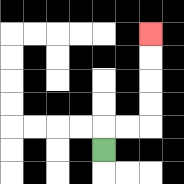{'start': '[4, 6]', 'end': '[6, 1]', 'path_directions': 'U,R,R,U,U,U,U', 'path_coordinates': '[[4, 6], [4, 5], [5, 5], [6, 5], [6, 4], [6, 3], [6, 2], [6, 1]]'}